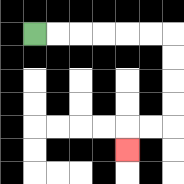{'start': '[1, 1]', 'end': '[5, 6]', 'path_directions': 'R,R,R,R,R,R,D,D,D,D,L,L,D', 'path_coordinates': '[[1, 1], [2, 1], [3, 1], [4, 1], [5, 1], [6, 1], [7, 1], [7, 2], [7, 3], [7, 4], [7, 5], [6, 5], [5, 5], [5, 6]]'}